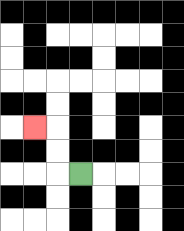{'start': '[3, 7]', 'end': '[1, 5]', 'path_directions': 'L,U,U,L', 'path_coordinates': '[[3, 7], [2, 7], [2, 6], [2, 5], [1, 5]]'}